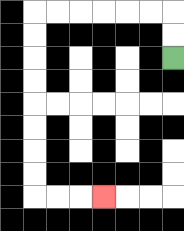{'start': '[7, 2]', 'end': '[4, 8]', 'path_directions': 'U,U,L,L,L,L,L,L,D,D,D,D,D,D,D,D,R,R,R', 'path_coordinates': '[[7, 2], [7, 1], [7, 0], [6, 0], [5, 0], [4, 0], [3, 0], [2, 0], [1, 0], [1, 1], [1, 2], [1, 3], [1, 4], [1, 5], [1, 6], [1, 7], [1, 8], [2, 8], [3, 8], [4, 8]]'}